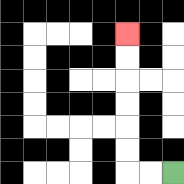{'start': '[7, 7]', 'end': '[5, 1]', 'path_directions': 'L,L,U,U,U,U,U,U', 'path_coordinates': '[[7, 7], [6, 7], [5, 7], [5, 6], [5, 5], [5, 4], [5, 3], [5, 2], [5, 1]]'}